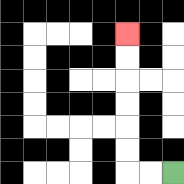{'start': '[7, 7]', 'end': '[5, 1]', 'path_directions': 'L,L,U,U,U,U,U,U', 'path_coordinates': '[[7, 7], [6, 7], [5, 7], [5, 6], [5, 5], [5, 4], [5, 3], [5, 2], [5, 1]]'}